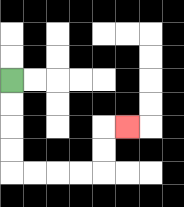{'start': '[0, 3]', 'end': '[5, 5]', 'path_directions': 'D,D,D,D,R,R,R,R,U,U,R', 'path_coordinates': '[[0, 3], [0, 4], [0, 5], [0, 6], [0, 7], [1, 7], [2, 7], [3, 7], [4, 7], [4, 6], [4, 5], [5, 5]]'}